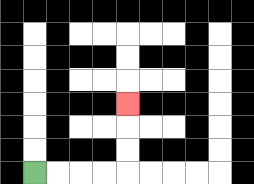{'start': '[1, 7]', 'end': '[5, 4]', 'path_directions': 'R,R,R,R,U,U,U', 'path_coordinates': '[[1, 7], [2, 7], [3, 7], [4, 7], [5, 7], [5, 6], [5, 5], [5, 4]]'}